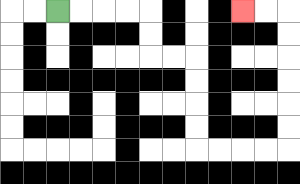{'start': '[2, 0]', 'end': '[10, 0]', 'path_directions': 'R,R,R,R,D,D,R,R,D,D,D,D,R,R,R,R,U,U,U,U,U,U,L,L', 'path_coordinates': '[[2, 0], [3, 0], [4, 0], [5, 0], [6, 0], [6, 1], [6, 2], [7, 2], [8, 2], [8, 3], [8, 4], [8, 5], [8, 6], [9, 6], [10, 6], [11, 6], [12, 6], [12, 5], [12, 4], [12, 3], [12, 2], [12, 1], [12, 0], [11, 0], [10, 0]]'}